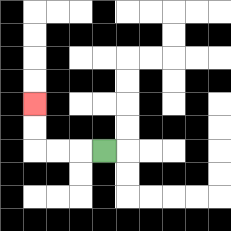{'start': '[4, 6]', 'end': '[1, 4]', 'path_directions': 'L,L,L,U,U', 'path_coordinates': '[[4, 6], [3, 6], [2, 6], [1, 6], [1, 5], [1, 4]]'}